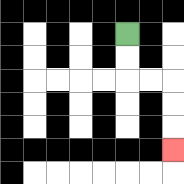{'start': '[5, 1]', 'end': '[7, 6]', 'path_directions': 'D,D,R,R,D,D,D', 'path_coordinates': '[[5, 1], [5, 2], [5, 3], [6, 3], [7, 3], [7, 4], [7, 5], [7, 6]]'}